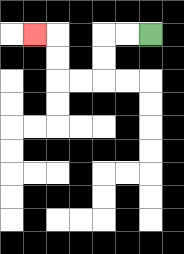{'start': '[6, 1]', 'end': '[1, 1]', 'path_directions': 'L,L,D,D,L,L,U,U,L', 'path_coordinates': '[[6, 1], [5, 1], [4, 1], [4, 2], [4, 3], [3, 3], [2, 3], [2, 2], [2, 1], [1, 1]]'}